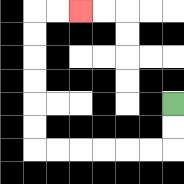{'start': '[7, 4]', 'end': '[3, 0]', 'path_directions': 'D,D,L,L,L,L,L,L,U,U,U,U,U,U,R,R', 'path_coordinates': '[[7, 4], [7, 5], [7, 6], [6, 6], [5, 6], [4, 6], [3, 6], [2, 6], [1, 6], [1, 5], [1, 4], [1, 3], [1, 2], [1, 1], [1, 0], [2, 0], [3, 0]]'}